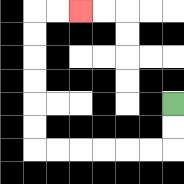{'start': '[7, 4]', 'end': '[3, 0]', 'path_directions': 'D,D,L,L,L,L,L,L,U,U,U,U,U,U,R,R', 'path_coordinates': '[[7, 4], [7, 5], [7, 6], [6, 6], [5, 6], [4, 6], [3, 6], [2, 6], [1, 6], [1, 5], [1, 4], [1, 3], [1, 2], [1, 1], [1, 0], [2, 0], [3, 0]]'}